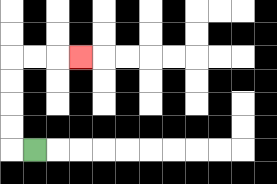{'start': '[1, 6]', 'end': '[3, 2]', 'path_directions': 'L,U,U,U,U,R,R,R', 'path_coordinates': '[[1, 6], [0, 6], [0, 5], [0, 4], [0, 3], [0, 2], [1, 2], [2, 2], [3, 2]]'}